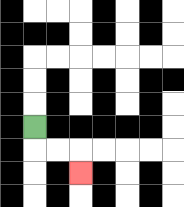{'start': '[1, 5]', 'end': '[3, 7]', 'path_directions': 'D,R,R,D', 'path_coordinates': '[[1, 5], [1, 6], [2, 6], [3, 6], [3, 7]]'}